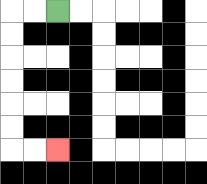{'start': '[2, 0]', 'end': '[2, 6]', 'path_directions': 'L,L,D,D,D,D,D,D,R,R', 'path_coordinates': '[[2, 0], [1, 0], [0, 0], [0, 1], [0, 2], [0, 3], [0, 4], [0, 5], [0, 6], [1, 6], [2, 6]]'}